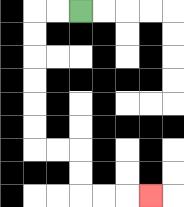{'start': '[3, 0]', 'end': '[6, 8]', 'path_directions': 'L,L,D,D,D,D,D,D,R,R,D,D,R,R,R', 'path_coordinates': '[[3, 0], [2, 0], [1, 0], [1, 1], [1, 2], [1, 3], [1, 4], [1, 5], [1, 6], [2, 6], [3, 6], [3, 7], [3, 8], [4, 8], [5, 8], [6, 8]]'}